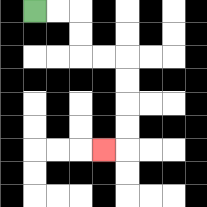{'start': '[1, 0]', 'end': '[4, 6]', 'path_directions': 'R,R,D,D,R,R,D,D,D,D,L', 'path_coordinates': '[[1, 0], [2, 0], [3, 0], [3, 1], [3, 2], [4, 2], [5, 2], [5, 3], [5, 4], [5, 5], [5, 6], [4, 6]]'}